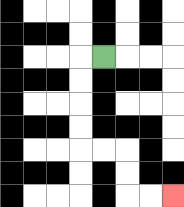{'start': '[4, 2]', 'end': '[7, 8]', 'path_directions': 'L,D,D,D,D,R,R,D,D,R,R', 'path_coordinates': '[[4, 2], [3, 2], [3, 3], [3, 4], [3, 5], [3, 6], [4, 6], [5, 6], [5, 7], [5, 8], [6, 8], [7, 8]]'}